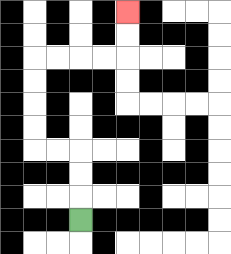{'start': '[3, 9]', 'end': '[5, 0]', 'path_directions': 'U,U,U,L,L,U,U,U,U,R,R,R,R,U,U', 'path_coordinates': '[[3, 9], [3, 8], [3, 7], [3, 6], [2, 6], [1, 6], [1, 5], [1, 4], [1, 3], [1, 2], [2, 2], [3, 2], [4, 2], [5, 2], [5, 1], [5, 0]]'}